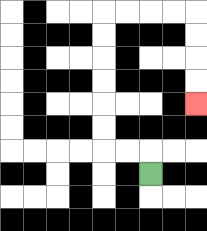{'start': '[6, 7]', 'end': '[8, 4]', 'path_directions': 'U,L,L,U,U,U,U,U,U,R,R,R,R,D,D,D,D', 'path_coordinates': '[[6, 7], [6, 6], [5, 6], [4, 6], [4, 5], [4, 4], [4, 3], [4, 2], [4, 1], [4, 0], [5, 0], [6, 0], [7, 0], [8, 0], [8, 1], [8, 2], [8, 3], [8, 4]]'}